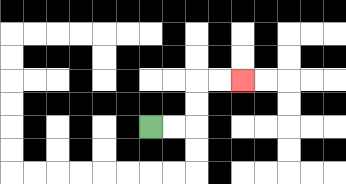{'start': '[6, 5]', 'end': '[10, 3]', 'path_directions': 'R,R,U,U,R,R', 'path_coordinates': '[[6, 5], [7, 5], [8, 5], [8, 4], [8, 3], [9, 3], [10, 3]]'}